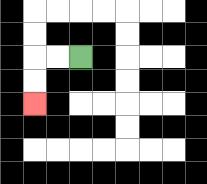{'start': '[3, 2]', 'end': '[1, 4]', 'path_directions': 'L,L,D,D', 'path_coordinates': '[[3, 2], [2, 2], [1, 2], [1, 3], [1, 4]]'}